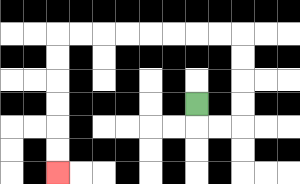{'start': '[8, 4]', 'end': '[2, 7]', 'path_directions': 'D,R,R,U,U,U,U,L,L,L,L,L,L,L,L,D,D,D,D,D,D', 'path_coordinates': '[[8, 4], [8, 5], [9, 5], [10, 5], [10, 4], [10, 3], [10, 2], [10, 1], [9, 1], [8, 1], [7, 1], [6, 1], [5, 1], [4, 1], [3, 1], [2, 1], [2, 2], [2, 3], [2, 4], [2, 5], [2, 6], [2, 7]]'}